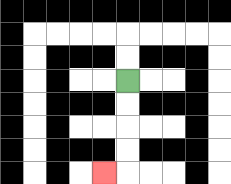{'start': '[5, 3]', 'end': '[4, 7]', 'path_directions': 'D,D,D,D,L', 'path_coordinates': '[[5, 3], [5, 4], [5, 5], [5, 6], [5, 7], [4, 7]]'}